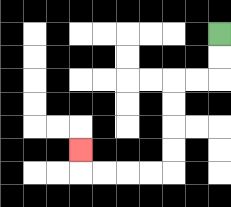{'start': '[9, 1]', 'end': '[3, 6]', 'path_directions': 'D,D,L,L,D,D,D,D,L,L,L,L,U', 'path_coordinates': '[[9, 1], [9, 2], [9, 3], [8, 3], [7, 3], [7, 4], [7, 5], [7, 6], [7, 7], [6, 7], [5, 7], [4, 7], [3, 7], [3, 6]]'}